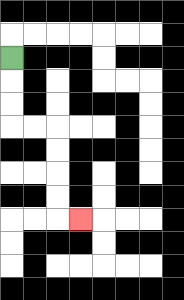{'start': '[0, 2]', 'end': '[3, 9]', 'path_directions': 'D,D,D,R,R,D,D,D,D,R', 'path_coordinates': '[[0, 2], [0, 3], [0, 4], [0, 5], [1, 5], [2, 5], [2, 6], [2, 7], [2, 8], [2, 9], [3, 9]]'}